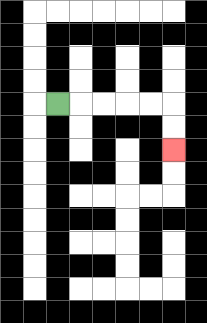{'start': '[2, 4]', 'end': '[7, 6]', 'path_directions': 'R,R,R,R,R,D,D', 'path_coordinates': '[[2, 4], [3, 4], [4, 4], [5, 4], [6, 4], [7, 4], [7, 5], [7, 6]]'}